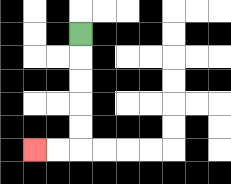{'start': '[3, 1]', 'end': '[1, 6]', 'path_directions': 'D,D,D,D,D,L,L', 'path_coordinates': '[[3, 1], [3, 2], [3, 3], [3, 4], [3, 5], [3, 6], [2, 6], [1, 6]]'}